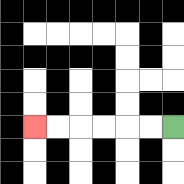{'start': '[7, 5]', 'end': '[1, 5]', 'path_directions': 'L,L,L,L,L,L', 'path_coordinates': '[[7, 5], [6, 5], [5, 5], [4, 5], [3, 5], [2, 5], [1, 5]]'}